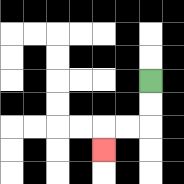{'start': '[6, 3]', 'end': '[4, 6]', 'path_directions': 'D,D,L,L,D', 'path_coordinates': '[[6, 3], [6, 4], [6, 5], [5, 5], [4, 5], [4, 6]]'}